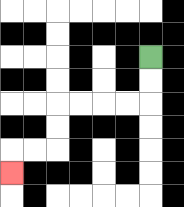{'start': '[6, 2]', 'end': '[0, 7]', 'path_directions': 'D,D,L,L,L,L,D,D,L,L,D', 'path_coordinates': '[[6, 2], [6, 3], [6, 4], [5, 4], [4, 4], [3, 4], [2, 4], [2, 5], [2, 6], [1, 6], [0, 6], [0, 7]]'}